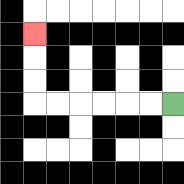{'start': '[7, 4]', 'end': '[1, 1]', 'path_directions': 'L,L,L,L,L,L,U,U,U', 'path_coordinates': '[[7, 4], [6, 4], [5, 4], [4, 4], [3, 4], [2, 4], [1, 4], [1, 3], [1, 2], [1, 1]]'}